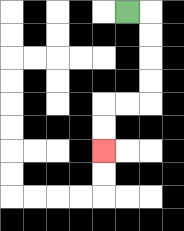{'start': '[5, 0]', 'end': '[4, 6]', 'path_directions': 'R,D,D,D,D,L,L,D,D', 'path_coordinates': '[[5, 0], [6, 0], [6, 1], [6, 2], [6, 3], [6, 4], [5, 4], [4, 4], [4, 5], [4, 6]]'}